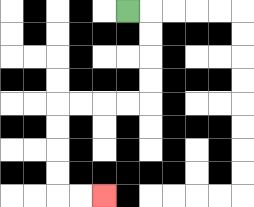{'start': '[5, 0]', 'end': '[4, 8]', 'path_directions': 'R,D,D,D,D,L,L,L,L,D,D,D,D,R,R', 'path_coordinates': '[[5, 0], [6, 0], [6, 1], [6, 2], [6, 3], [6, 4], [5, 4], [4, 4], [3, 4], [2, 4], [2, 5], [2, 6], [2, 7], [2, 8], [3, 8], [4, 8]]'}